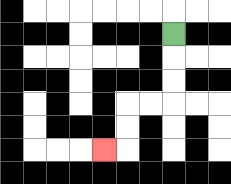{'start': '[7, 1]', 'end': '[4, 6]', 'path_directions': 'D,D,D,L,L,D,D,L', 'path_coordinates': '[[7, 1], [7, 2], [7, 3], [7, 4], [6, 4], [5, 4], [5, 5], [5, 6], [4, 6]]'}